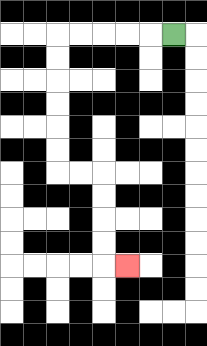{'start': '[7, 1]', 'end': '[5, 11]', 'path_directions': 'L,L,L,L,L,D,D,D,D,D,D,R,R,D,D,D,D,R', 'path_coordinates': '[[7, 1], [6, 1], [5, 1], [4, 1], [3, 1], [2, 1], [2, 2], [2, 3], [2, 4], [2, 5], [2, 6], [2, 7], [3, 7], [4, 7], [4, 8], [4, 9], [4, 10], [4, 11], [5, 11]]'}